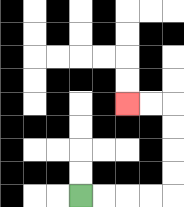{'start': '[3, 8]', 'end': '[5, 4]', 'path_directions': 'R,R,R,R,U,U,U,U,L,L', 'path_coordinates': '[[3, 8], [4, 8], [5, 8], [6, 8], [7, 8], [7, 7], [7, 6], [7, 5], [7, 4], [6, 4], [5, 4]]'}